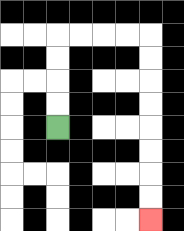{'start': '[2, 5]', 'end': '[6, 9]', 'path_directions': 'U,U,U,U,R,R,R,R,D,D,D,D,D,D,D,D', 'path_coordinates': '[[2, 5], [2, 4], [2, 3], [2, 2], [2, 1], [3, 1], [4, 1], [5, 1], [6, 1], [6, 2], [6, 3], [6, 4], [6, 5], [6, 6], [6, 7], [6, 8], [6, 9]]'}